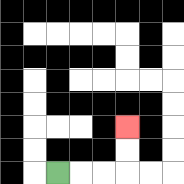{'start': '[2, 7]', 'end': '[5, 5]', 'path_directions': 'R,R,R,U,U', 'path_coordinates': '[[2, 7], [3, 7], [4, 7], [5, 7], [5, 6], [5, 5]]'}